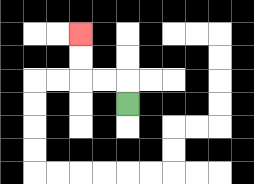{'start': '[5, 4]', 'end': '[3, 1]', 'path_directions': 'U,L,L,U,U', 'path_coordinates': '[[5, 4], [5, 3], [4, 3], [3, 3], [3, 2], [3, 1]]'}